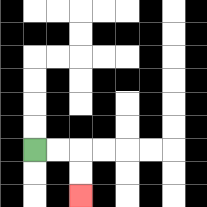{'start': '[1, 6]', 'end': '[3, 8]', 'path_directions': 'R,R,D,D', 'path_coordinates': '[[1, 6], [2, 6], [3, 6], [3, 7], [3, 8]]'}